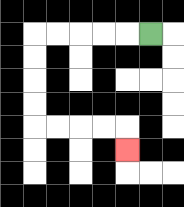{'start': '[6, 1]', 'end': '[5, 6]', 'path_directions': 'L,L,L,L,L,D,D,D,D,R,R,R,R,D', 'path_coordinates': '[[6, 1], [5, 1], [4, 1], [3, 1], [2, 1], [1, 1], [1, 2], [1, 3], [1, 4], [1, 5], [2, 5], [3, 5], [4, 5], [5, 5], [5, 6]]'}